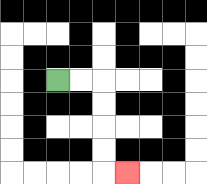{'start': '[2, 3]', 'end': '[5, 7]', 'path_directions': 'R,R,D,D,D,D,R', 'path_coordinates': '[[2, 3], [3, 3], [4, 3], [4, 4], [4, 5], [4, 6], [4, 7], [5, 7]]'}